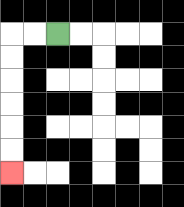{'start': '[2, 1]', 'end': '[0, 7]', 'path_directions': 'L,L,D,D,D,D,D,D', 'path_coordinates': '[[2, 1], [1, 1], [0, 1], [0, 2], [0, 3], [0, 4], [0, 5], [0, 6], [0, 7]]'}